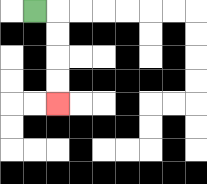{'start': '[1, 0]', 'end': '[2, 4]', 'path_directions': 'R,D,D,D,D', 'path_coordinates': '[[1, 0], [2, 0], [2, 1], [2, 2], [2, 3], [2, 4]]'}